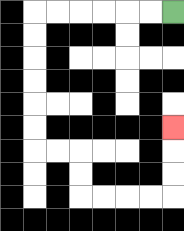{'start': '[7, 0]', 'end': '[7, 5]', 'path_directions': 'L,L,L,L,L,L,D,D,D,D,D,D,R,R,D,D,R,R,R,R,U,U,U', 'path_coordinates': '[[7, 0], [6, 0], [5, 0], [4, 0], [3, 0], [2, 0], [1, 0], [1, 1], [1, 2], [1, 3], [1, 4], [1, 5], [1, 6], [2, 6], [3, 6], [3, 7], [3, 8], [4, 8], [5, 8], [6, 8], [7, 8], [7, 7], [7, 6], [7, 5]]'}